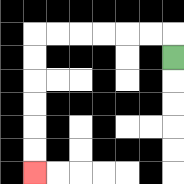{'start': '[7, 2]', 'end': '[1, 7]', 'path_directions': 'U,L,L,L,L,L,L,D,D,D,D,D,D', 'path_coordinates': '[[7, 2], [7, 1], [6, 1], [5, 1], [4, 1], [3, 1], [2, 1], [1, 1], [1, 2], [1, 3], [1, 4], [1, 5], [1, 6], [1, 7]]'}